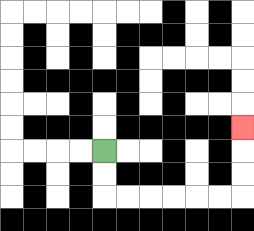{'start': '[4, 6]', 'end': '[10, 5]', 'path_directions': 'D,D,R,R,R,R,R,R,U,U,U', 'path_coordinates': '[[4, 6], [4, 7], [4, 8], [5, 8], [6, 8], [7, 8], [8, 8], [9, 8], [10, 8], [10, 7], [10, 6], [10, 5]]'}